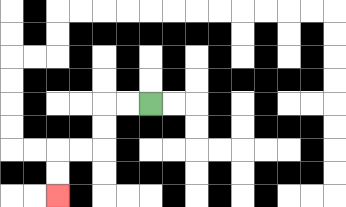{'start': '[6, 4]', 'end': '[2, 8]', 'path_directions': 'L,L,D,D,L,L,D,D', 'path_coordinates': '[[6, 4], [5, 4], [4, 4], [4, 5], [4, 6], [3, 6], [2, 6], [2, 7], [2, 8]]'}